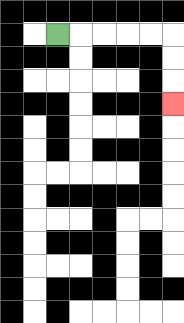{'start': '[2, 1]', 'end': '[7, 4]', 'path_directions': 'R,R,R,R,R,D,D,D', 'path_coordinates': '[[2, 1], [3, 1], [4, 1], [5, 1], [6, 1], [7, 1], [7, 2], [7, 3], [7, 4]]'}